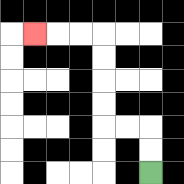{'start': '[6, 7]', 'end': '[1, 1]', 'path_directions': 'U,U,L,L,U,U,U,U,L,L,L', 'path_coordinates': '[[6, 7], [6, 6], [6, 5], [5, 5], [4, 5], [4, 4], [4, 3], [4, 2], [4, 1], [3, 1], [2, 1], [1, 1]]'}